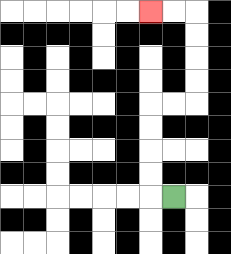{'start': '[7, 8]', 'end': '[6, 0]', 'path_directions': 'L,U,U,U,U,R,R,U,U,U,U,L,L', 'path_coordinates': '[[7, 8], [6, 8], [6, 7], [6, 6], [6, 5], [6, 4], [7, 4], [8, 4], [8, 3], [8, 2], [8, 1], [8, 0], [7, 0], [6, 0]]'}